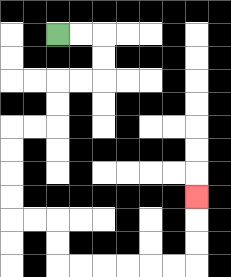{'start': '[2, 1]', 'end': '[8, 8]', 'path_directions': 'R,R,D,D,L,L,D,D,L,L,D,D,D,D,R,R,D,D,R,R,R,R,R,R,U,U,U', 'path_coordinates': '[[2, 1], [3, 1], [4, 1], [4, 2], [4, 3], [3, 3], [2, 3], [2, 4], [2, 5], [1, 5], [0, 5], [0, 6], [0, 7], [0, 8], [0, 9], [1, 9], [2, 9], [2, 10], [2, 11], [3, 11], [4, 11], [5, 11], [6, 11], [7, 11], [8, 11], [8, 10], [8, 9], [8, 8]]'}